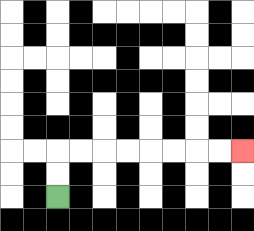{'start': '[2, 8]', 'end': '[10, 6]', 'path_directions': 'U,U,R,R,R,R,R,R,R,R', 'path_coordinates': '[[2, 8], [2, 7], [2, 6], [3, 6], [4, 6], [5, 6], [6, 6], [7, 6], [8, 6], [9, 6], [10, 6]]'}